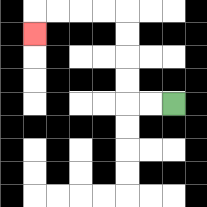{'start': '[7, 4]', 'end': '[1, 1]', 'path_directions': 'L,L,U,U,U,U,L,L,L,L,D', 'path_coordinates': '[[7, 4], [6, 4], [5, 4], [5, 3], [5, 2], [5, 1], [5, 0], [4, 0], [3, 0], [2, 0], [1, 0], [1, 1]]'}